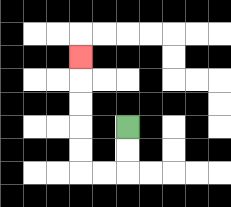{'start': '[5, 5]', 'end': '[3, 2]', 'path_directions': 'D,D,L,L,U,U,U,U,U', 'path_coordinates': '[[5, 5], [5, 6], [5, 7], [4, 7], [3, 7], [3, 6], [3, 5], [3, 4], [3, 3], [3, 2]]'}